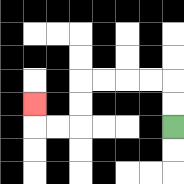{'start': '[7, 5]', 'end': '[1, 4]', 'path_directions': 'U,U,L,L,L,L,D,D,L,L,U', 'path_coordinates': '[[7, 5], [7, 4], [7, 3], [6, 3], [5, 3], [4, 3], [3, 3], [3, 4], [3, 5], [2, 5], [1, 5], [1, 4]]'}